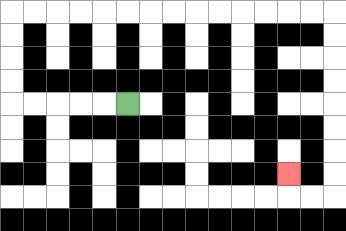{'start': '[5, 4]', 'end': '[12, 7]', 'path_directions': 'L,L,L,L,L,U,U,U,U,R,R,R,R,R,R,R,R,R,R,R,R,R,R,D,D,D,D,D,D,D,D,L,L,U', 'path_coordinates': '[[5, 4], [4, 4], [3, 4], [2, 4], [1, 4], [0, 4], [0, 3], [0, 2], [0, 1], [0, 0], [1, 0], [2, 0], [3, 0], [4, 0], [5, 0], [6, 0], [7, 0], [8, 0], [9, 0], [10, 0], [11, 0], [12, 0], [13, 0], [14, 0], [14, 1], [14, 2], [14, 3], [14, 4], [14, 5], [14, 6], [14, 7], [14, 8], [13, 8], [12, 8], [12, 7]]'}